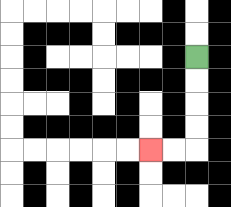{'start': '[8, 2]', 'end': '[6, 6]', 'path_directions': 'D,D,D,D,L,L', 'path_coordinates': '[[8, 2], [8, 3], [8, 4], [8, 5], [8, 6], [7, 6], [6, 6]]'}